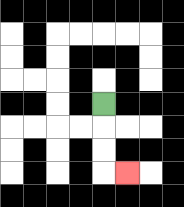{'start': '[4, 4]', 'end': '[5, 7]', 'path_directions': 'D,D,D,R', 'path_coordinates': '[[4, 4], [4, 5], [4, 6], [4, 7], [5, 7]]'}